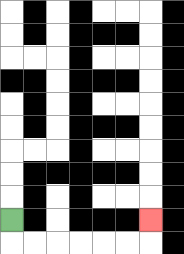{'start': '[0, 9]', 'end': '[6, 9]', 'path_directions': 'D,R,R,R,R,R,R,U', 'path_coordinates': '[[0, 9], [0, 10], [1, 10], [2, 10], [3, 10], [4, 10], [5, 10], [6, 10], [6, 9]]'}